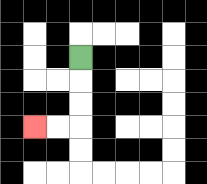{'start': '[3, 2]', 'end': '[1, 5]', 'path_directions': 'D,D,D,L,L', 'path_coordinates': '[[3, 2], [3, 3], [3, 4], [3, 5], [2, 5], [1, 5]]'}